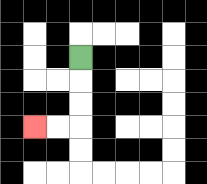{'start': '[3, 2]', 'end': '[1, 5]', 'path_directions': 'D,D,D,L,L', 'path_coordinates': '[[3, 2], [3, 3], [3, 4], [3, 5], [2, 5], [1, 5]]'}